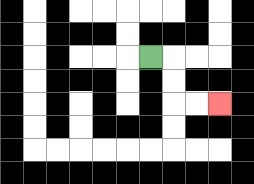{'start': '[6, 2]', 'end': '[9, 4]', 'path_directions': 'R,D,D,R,R', 'path_coordinates': '[[6, 2], [7, 2], [7, 3], [7, 4], [8, 4], [9, 4]]'}